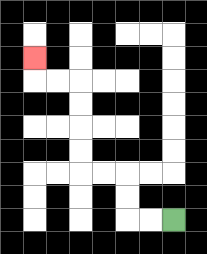{'start': '[7, 9]', 'end': '[1, 2]', 'path_directions': 'L,L,U,U,L,L,U,U,U,U,L,L,U', 'path_coordinates': '[[7, 9], [6, 9], [5, 9], [5, 8], [5, 7], [4, 7], [3, 7], [3, 6], [3, 5], [3, 4], [3, 3], [2, 3], [1, 3], [1, 2]]'}